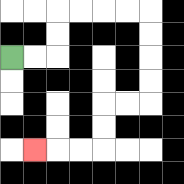{'start': '[0, 2]', 'end': '[1, 6]', 'path_directions': 'R,R,U,U,R,R,R,R,D,D,D,D,L,L,D,D,L,L,L', 'path_coordinates': '[[0, 2], [1, 2], [2, 2], [2, 1], [2, 0], [3, 0], [4, 0], [5, 0], [6, 0], [6, 1], [6, 2], [6, 3], [6, 4], [5, 4], [4, 4], [4, 5], [4, 6], [3, 6], [2, 6], [1, 6]]'}